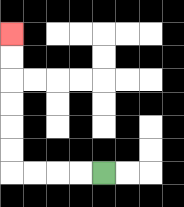{'start': '[4, 7]', 'end': '[0, 1]', 'path_directions': 'L,L,L,L,U,U,U,U,U,U', 'path_coordinates': '[[4, 7], [3, 7], [2, 7], [1, 7], [0, 7], [0, 6], [0, 5], [0, 4], [0, 3], [0, 2], [0, 1]]'}